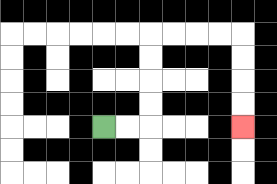{'start': '[4, 5]', 'end': '[10, 5]', 'path_directions': 'R,R,U,U,U,U,R,R,R,R,D,D,D,D', 'path_coordinates': '[[4, 5], [5, 5], [6, 5], [6, 4], [6, 3], [6, 2], [6, 1], [7, 1], [8, 1], [9, 1], [10, 1], [10, 2], [10, 3], [10, 4], [10, 5]]'}